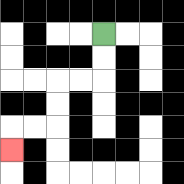{'start': '[4, 1]', 'end': '[0, 6]', 'path_directions': 'D,D,L,L,D,D,L,L,D', 'path_coordinates': '[[4, 1], [4, 2], [4, 3], [3, 3], [2, 3], [2, 4], [2, 5], [1, 5], [0, 5], [0, 6]]'}